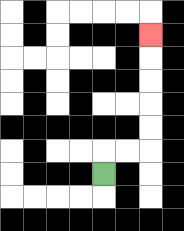{'start': '[4, 7]', 'end': '[6, 1]', 'path_directions': 'U,R,R,U,U,U,U,U', 'path_coordinates': '[[4, 7], [4, 6], [5, 6], [6, 6], [6, 5], [6, 4], [6, 3], [6, 2], [6, 1]]'}